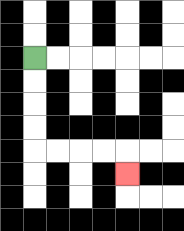{'start': '[1, 2]', 'end': '[5, 7]', 'path_directions': 'D,D,D,D,R,R,R,R,D', 'path_coordinates': '[[1, 2], [1, 3], [1, 4], [1, 5], [1, 6], [2, 6], [3, 6], [4, 6], [5, 6], [5, 7]]'}